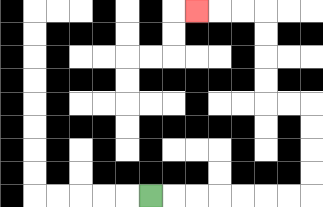{'start': '[6, 8]', 'end': '[8, 0]', 'path_directions': 'R,R,R,R,R,R,R,U,U,U,U,L,L,U,U,U,U,L,L,L', 'path_coordinates': '[[6, 8], [7, 8], [8, 8], [9, 8], [10, 8], [11, 8], [12, 8], [13, 8], [13, 7], [13, 6], [13, 5], [13, 4], [12, 4], [11, 4], [11, 3], [11, 2], [11, 1], [11, 0], [10, 0], [9, 0], [8, 0]]'}